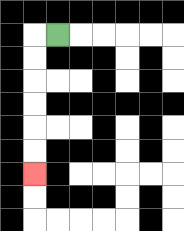{'start': '[2, 1]', 'end': '[1, 7]', 'path_directions': 'L,D,D,D,D,D,D', 'path_coordinates': '[[2, 1], [1, 1], [1, 2], [1, 3], [1, 4], [1, 5], [1, 6], [1, 7]]'}